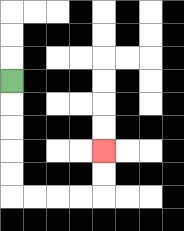{'start': '[0, 3]', 'end': '[4, 6]', 'path_directions': 'D,D,D,D,D,R,R,R,R,U,U', 'path_coordinates': '[[0, 3], [0, 4], [0, 5], [0, 6], [0, 7], [0, 8], [1, 8], [2, 8], [3, 8], [4, 8], [4, 7], [4, 6]]'}